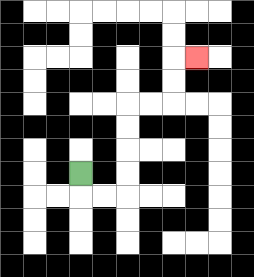{'start': '[3, 7]', 'end': '[8, 2]', 'path_directions': 'D,R,R,U,U,U,U,R,R,U,U,R', 'path_coordinates': '[[3, 7], [3, 8], [4, 8], [5, 8], [5, 7], [5, 6], [5, 5], [5, 4], [6, 4], [7, 4], [7, 3], [7, 2], [8, 2]]'}